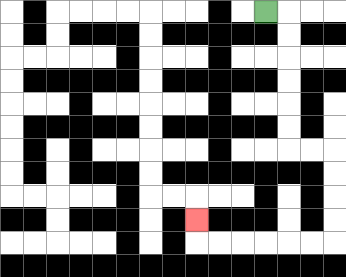{'start': '[11, 0]', 'end': '[8, 9]', 'path_directions': 'R,D,D,D,D,D,D,R,R,D,D,D,D,L,L,L,L,L,L,U', 'path_coordinates': '[[11, 0], [12, 0], [12, 1], [12, 2], [12, 3], [12, 4], [12, 5], [12, 6], [13, 6], [14, 6], [14, 7], [14, 8], [14, 9], [14, 10], [13, 10], [12, 10], [11, 10], [10, 10], [9, 10], [8, 10], [8, 9]]'}